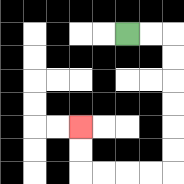{'start': '[5, 1]', 'end': '[3, 5]', 'path_directions': 'R,R,D,D,D,D,D,D,L,L,L,L,U,U', 'path_coordinates': '[[5, 1], [6, 1], [7, 1], [7, 2], [7, 3], [7, 4], [7, 5], [7, 6], [7, 7], [6, 7], [5, 7], [4, 7], [3, 7], [3, 6], [3, 5]]'}